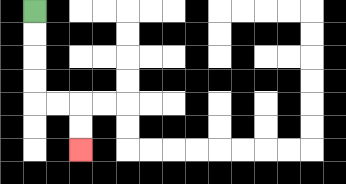{'start': '[1, 0]', 'end': '[3, 6]', 'path_directions': 'D,D,D,D,R,R,D,D', 'path_coordinates': '[[1, 0], [1, 1], [1, 2], [1, 3], [1, 4], [2, 4], [3, 4], [3, 5], [3, 6]]'}